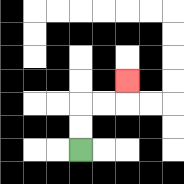{'start': '[3, 6]', 'end': '[5, 3]', 'path_directions': 'U,U,R,R,U', 'path_coordinates': '[[3, 6], [3, 5], [3, 4], [4, 4], [5, 4], [5, 3]]'}